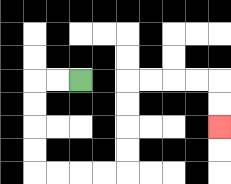{'start': '[3, 3]', 'end': '[9, 5]', 'path_directions': 'L,L,D,D,D,D,R,R,R,R,U,U,U,U,R,R,R,R,D,D', 'path_coordinates': '[[3, 3], [2, 3], [1, 3], [1, 4], [1, 5], [1, 6], [1, 7], [2, 7], [3, 7], [4, 7], [5, 7], [5, 6], [5, 5], [5, 4], [5, 3], [6, 3], [7, 3], [8, 3], [9, 3], [9, 4], [9, 5]]'}